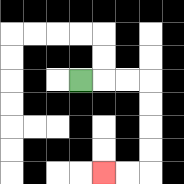{'start': '[3, 3]', 'end': '[4, 7]', 'path_directions': 'R,R,R,D,D,D,D,L,L', 'path_coordinates': '[[3, 3], [4, 3], [5, 3], [6, 3], [6, 4], [6, 5], [6, 6], [6, 7], [5, 7], [4, 7]]'}